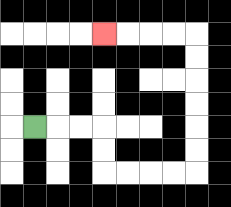{'start': '[1, 5]', 'end': '[4, 1]', 'path_directions': 'R,R,R,D,D,R,R,R,R,U,U,U,U,U,U,L,L,L,L', 'path_coordinates': '[[1, 5], [2, 5], [3, 5], [4, 5], [4, 6], [4, 7], [5, 7], [6, 7], [7, 7], [8, 7], [8, 6], [8, 5], [8, 4], [8, 3], [8, 2], [8, 1], [7, 1], [6, 1], [5, 1], [4, 1]]'}